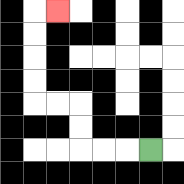{'start': '[6, 6]', 'end': '[2, 0]', 'path_directions': 'L,L,L,U,U,L,L,U,U,U,U,R', 'path_coordinates': '[[6, 6], [5, 6], [4, 6], [3, 6], [3, 5], [3, 4], [2, 4], [1, 4], [1, 3], [1, 2], [1, 1], [1, 0], [2, 0]]'}